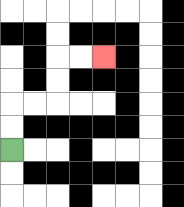{'start': '[0, 6]', 'end': '[4, 2]', 'path_directions': 'U,U,R,R,U,U,R,R', 'path_coordinates': '[[0, 6], [0, 5], [0, 4], [1, 4], [2, 4], [2, 3], [2, 2], [3, 2], [4, 2]]'}